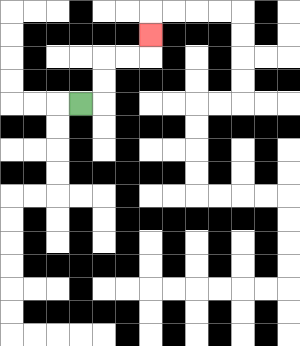{'start': '[3, 4]', 'end': '[6, 1]', 'path_directions': 'R,U,U,R,R,U', 'path_coordinates': '[[3, 4], [4, 4], [4, 3], [4, 2], [5, 2], [6, 2], [6, 1]]'}